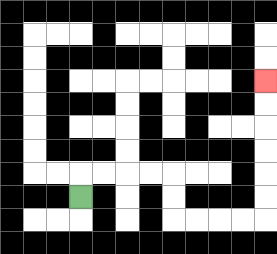{'start': '[3, 8]', 'end': '[11, 3]', 'path_directions': 'U,R,R,R,R,D,D,R,R,R,R,U,U,U,U,U,U', 'path_coordinates': '[[3, 8], [3, 7], [4, 7], [5, 7], [6, 7], [7, 7], [7, 8], [7, 9], [8, 9], [9, 9], [10, 9], [11, 9], [11, 8], [11, 7], [11, 6], [11, 5], [11, 4], [11, 3]]'}